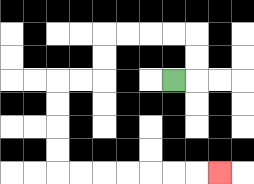{'start': '[7, 3]', 'end': '[9, 7]', 'path_directions': 'R,U,U,L,L,L,L,D,D,L,L,D,D,D,D,R,R,R,R,R,R,R', 'path_coordinates': '[[7, 3], [8, 3], [8, 2], [8, 1], [7, 1], [6, 1], [5, 1], [4, 1], [4, 2], [4, 3], [3, 3], [2, 3], [2, 4], [2, 5], [2, 6], [2, 7], [3, 7], [4, 7], [5, 7], [6, 7], [7, 7], [8, 7], [9, 7]]'}